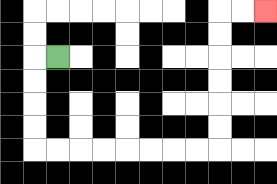{'start': '[2, 2]', 'end': '[11, 0]', 'path_directions': 'L,D,D,D,D,R,R,R,R,R,R,R,R,U,U,U,U,U,U,R,R', 'path_coordinates': '[[2, 2], [1, 2], [1, 3], [1, 4], [1, 5], [1, 6], [2, 6], [3, 6], [4, 6], [5, 6], [6, 6], [7, 6], [8, 6], [9, 6], [9, 5], [9, 4], [9, 3], [9, 2], [9, 1], [9, 0], [10, 0], [11, 0]]'}